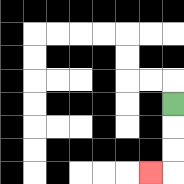{'start': '[7, 4]', 'end': '[6, 7]', 'path_directions': 'D,D,D,L', 'path_coordinates': '[[7, 4], [7, 5], [7, 6], [7, 7], [6, 7]]'}